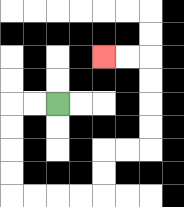{'start': '[2, 4]', 'end': '[4, 2]', 'path_directions': 'L,L,D,D,D,D,R,R,R,R,U,U,R,R,U,U,U,U,L,L', 'path_coordinates': '[[2, 4], [1, 4], [0, 4], [0, 5], [0, 6], [0, 7], [0, 8], [1, 8], [2, 8], [3, 8], [4, 8], [4, 7], [4, 6], [5, 6], [6, 6], [6, 5], [6, 4], [6, 3], [6, 2], [5, 2], [4, 2]]'}